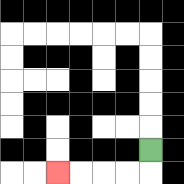{'start': '[6, 6]', 'end': '[2, 7]', 'path_directions': 'D,L,L,L,L', 'path_coordinates': '[[6, 6], [6, 7], [5, 7], [4, 7], [3, 7], [2, 7]]'}